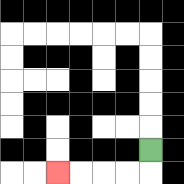{'start': '[6, 6]', 'end': '[2, 7]', 'path_directions': 'D,L,L,L,L', 'path_coordinates': '[[6, 6], [6, 7], [5, 7], [4, 7], [3, 7], [2, 7]]'}